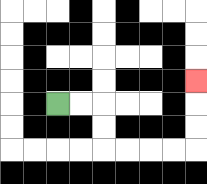{'start': '[2, 4]', 'end': '[8, 3]', 'path_directions': 'R,R,D,D,R,R,R,R,U,U,U', 'path_coordinates': '[[2, 4], [3, 4], [4, 4], [4, 5], [4, 6], [5, 6], [6, 6], [7, 6], [8, 6], [8, 5], [8, 4], [8, 3]]'}